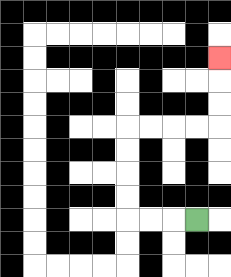{'start': '[8, 9]', 'end': '[9, 2]', 'path_directions': 'L,L,L,U,U,U,U,R,R,R,R,U,U,U', 'path_coordinates': '[[8, 9], [7, 9], [6, 9], [5, 9], [5, 8], [5, 7], [5, 6], [5, 5], [6, 5], [7, 5], [8, 5], [9, 5], [9, 4], [9, 3], [9, 2]]'}